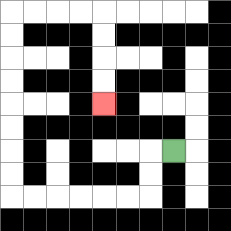{'start': '[7, 6]', 'end': '[4, 4]', 'path_directions': 'L,D,D,L,L,L,L,L,L,U,U,U,U,U,U,U,U,R,R,R,R,D,D,D,D', 'path_coordinates': '[[7, 6], [6, 6], [6, 7], [6, 8], [5, 8], [4, 8], [3, 8], [2, 8], [1, 8], [0, 8], [0, 7], [0, 6], [0, 5], [0, 4], [0, 3], [0, 2], [0, 1], [0, 0], [1, 0], [2, 0], [3, 0], [4, 0], [4, 1], [4, 2], [4, 3], [4, 4]]'}